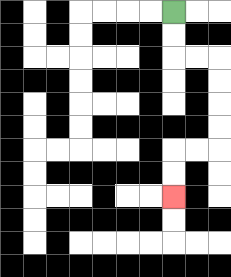{'start': '[7, 0]', 'end': '[7, 8]', 'path_directions': 'D,D,R,R,D,D,D,D,L,L,D,D', 'path_coordinates': '[[7, 0], [7, 1], [7, 2], [8, 2], [9, 2], [9, 3], [9, 4], [9, 5], [9, 6], [8, 6], [7, 6], [7, 7], [7, 8]]'}